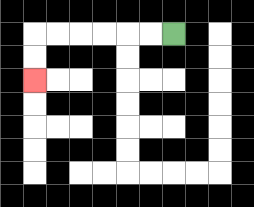{'start': '[7, 1]', 'end': '[1, 3]', 'path_directions': 'L,L,L,L,L,L,D,D', 'path_coordinates': '[[7, 1], [6, 1], [5, 1], [4, 1], [3, 1], [2, 1], [1, 1], [1, 2], [1, 3]]'}